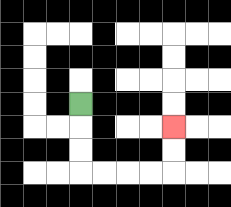{'start': '[3, 4]', 'end': '[7, 5]', 'path_directions': 'D,D,D,R,R,R,R,U,U', 'path_coordinates': '[[3, 4], [3, 5], [3, 6], [3, 7], [4, 7], [5, 7], [6, 7], [7, 7], [7, 6], [7, 5]]'}